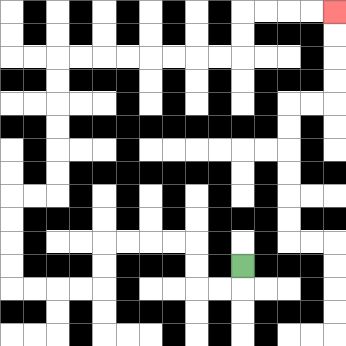{'start': '[10, 11]', 'end': '[14, 0]', 'path_directions': 'D,L,L,U,U,L,L,L,L,D,D,L,L,L,L,U,U,U,U,R,R,U,U,U,U,U,U,R,R,R,R,R,R,R,R,U,U,R,R,R,R', 'path_coordinates': '[[10, 11], [10, 12], [9, 12], [8, 12], [8, 11], [8, 10], [7, 10], [6, 10], [5, 10], [4, 10], [4, 11], [4, 12], [3, 12], [2, 12], [1, 12], [0, 12], [0, 11], [0, 10], [0, 9], [0, 8], [1, 8], [2, 8], [2, 7], [2, 6], [2, 5], [2, 4], [2, 3], [2, 2], [3, 2], [4, 2], [5, 2], [6, 2], [7, 2], [8, 2], [9, 2], [10, 2], [10, 1], [10, 0], [11, 0], [12, 0], [13, 0], [14, 0]]'}